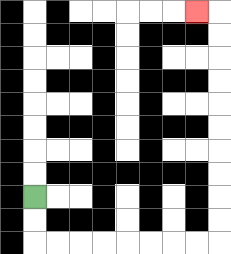{'start': '[1, 8]', 'end': '[8, 0]', 'path_directions': 'D,D,R,R,R,R,R,R,R,R,U,U,U,U,U,U,U,U,U,U,L', 'path_coordinates': '[[1, 8], [1, 9], [1, 10], [2, 10], [3, 10], [4, 10], [5, 10], [6, 10], [7, 10], [8, 10], [9, 10], [9, 9], [9, 8], [9, 7], [9, 6], [9, 5], [9, 4], [9, 3], [9, 2], [9, 1], [9, 0], [8, 0]]'}